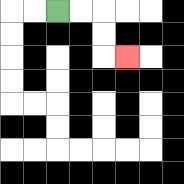{'start': '[2, 0]', 'end': '[5, 2]', 'path_directions': 'R,R,D,D,R', 'path_coordinates': '[[2, 0], [3, 0], [4, 0], [4, 1], [4, 2], [5, 2]]'}